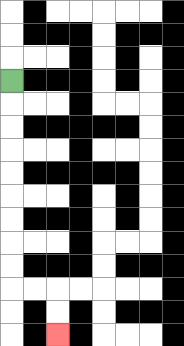{'start': '[0, 3]', 'end': '[2, 14]', 'path_directions': 'D,D,D,D,D,D,D,D,D,R,R,D,D', 'path_coordinates': '[[0, 3], [0, 4], [0, 5], [0, 6], [0, 7], [0, 8], [0, 9], [0, 10], [0, 11], [0, 12], [1, 12], [2, 12], [2, 13], [2, 14]]'}